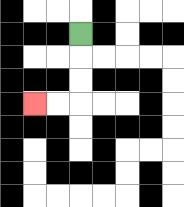{'start': '[3, 1]', 'end': '[1, 4]', 'path_directions': 'D,D,D,L,L', 'path_coordinates': '[[3, 1], [3, 2], [3, 3], [3, 4], [2, 4], [1, 4]]'}